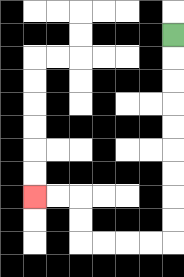{'start': '[7, 1]', 'end': '[1, 8]', 'path_directions': 'D,D,D,D,D,D,D,D,D,L,L,L,L,U,U,L,L', 'path_coordinates': '[[7, 1], [7, 2], [7, 3], [7, 4], [7, 5], [7, 6], [7, 7], [7, 8], [7, 9], [7, 10], [6, 10], [5, 10], [4, 10], [3, 10], [3, 9], [3, 8], [2, 8], [1, 8]]'}